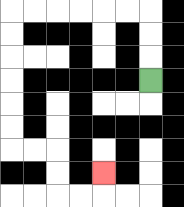{'start': '[6, 3]', 'end': '[4, 7]', 'path_directions': 'U,U,U,L,L,L,L,L,L,D,D,D,D,D,D,R,R,D,D,R,R,U', 'path_coordinates': '[[6, 3], [6, 2], [6, 1], [6, 0], [5, 0], [4, 0], [3, 0], [2, 0], [1, 0], [0, 0], [0, 1], [0, 2], [0, 3], [0, 4], [0, 5], [0, 6], [1, 6], [2, 6], [2, 7], [2, 8], [3, 8], [4, 8], [4, 7]]'}